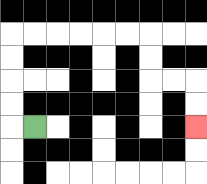{'start': '[1, 5]', 'end': '[8, 5]', 'path_directions': 'L,U,U,U,U,R,R,R,R,R,R,D,D,R,R,D,D', 'path_coordinates': '[[1, 5], [0, 5], [0, 4], [0, 3], [0, 2], [0, 1], [1, 1], [2, 1], [3, 1], [4, 1], [5, 1], [6, 1], [6, 2], [6, 3], [7, 3], [8, 3], [8, 4], [8, 5]]'}